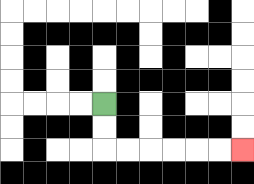{'start': '[4, 4]', 'end': '[10, 6]', 'path_directions': 'D,D,R,R,R,R,R,R', 'path_coordinates': '[[4, 4], [4, 5], [4, 6], [5, 6], [6, 6], [7, 6], [8, 6], [9, 6], [10, 6]]'}